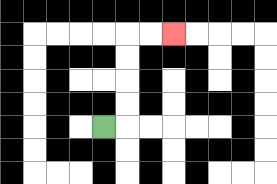{'start': '[4, 5]', 'end': '[7, 1]', 'path_directions': 'R,U,U,U,U,R,R', 'path_coordinates': '[[4, 5], [5, 5], [5, 4], [5, 3], [5, 2], [5, 1], [6, 1], [7, 1]]'}